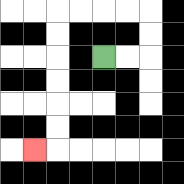{'start': '[4, 2]', 'end': '[1, 6]', 'path_directions': 'R,R,U,U,L,L,L,L,D,D,D,D,D,D,L', 'path_coordinates': '[[4, 2], [5, 2], [6, 2], [6, 1], [6, 0], [5, 0], [4, 0], [3, 0], [2, 0], [2, 1], [2, 2], [2, 3], [2, 4], [2, 5], [2, 6], [1, 6]]'}